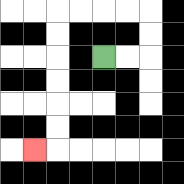{'start': '[4, 2]', 'end': '[1, 6]', 'path_directions': 'R,R,U,U,L,L,L,L,D,D,D,D,D,D,L', 'path_coordinates': '[[4, 2], [5, 2], [6, 2], [6, 1], [6, 0], [5, 0], [4, 0], [3, 0], [2, 0], [2, 1], [2, 2], [2, 3], [2, 4], [2, 5], [2, 6], [1, 6]]'}